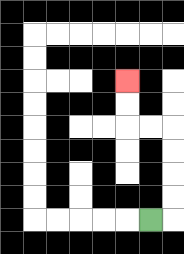{'start': '[6, 9]', 'end': '[5, 3]', 'path_directions': 'R,U,U,U,U,L,L,U,U', 'path_coordinates': '[[6, 9], [7, 9], [7, 8], [7, 7], [7, 6], [7, 5], [6, 5], [5, 5], [5, 4], [5, 3]]'}